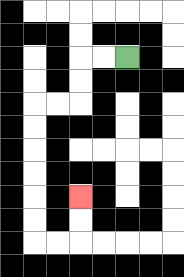{'start': '[5, 2]', 'end': '[3, 8]', 'path_directions': 'L,L,D,D,L,L,D,D,D,D,D,D,R,R,U,U', 'path_coordinates': '[[5, 2], [4, 2], [3, 2], [3, 3], [3, 4], [2, 4], [1, 4], [1, 5], [1, 6], [1, 7], [1, 8], [1, 9], [1, 10], [2, 10], [3, 10], [3, 9], [3, 8]]'}